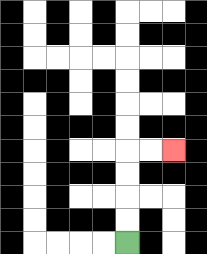{'start': '[5, 10]', 'end': '[7, 6]', 'path_directions': 'U,U,U,U,R,R', 'path_coordinates': '[[5, 10], [5, 9], [5, 8], [5, 7], [5, 6], [6, 6], [7, 6]]'}